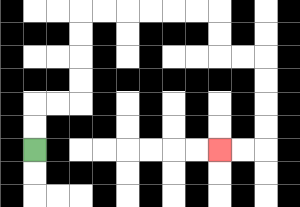{'start': '[1, 6]', 'end': '[9, 6]', 'path_directions': 'U,U,R,R,U,U,U,U,R,R,R,R,R,R,D,D,R,R,D,D,D,D,L,L', 'path_coordinates': '[[1, 6], [1, 5], [1, 4], [2, 4], [3, 4], [3, 3], [3, 2], [3, 1], [3, 0], [4, 0], [5, 0], [6, 0], [7, 0], [8, 0], [9, 0], [9, 1], [9, 2], [10, 2], [11, 2], [11, 3], [11, 4], [11, 5], [11, 6], [10, 6], [9, 6]]'}